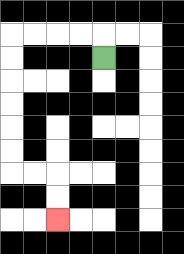{'start': '[4, 2]', 'end': '[2, 9]', 'path_directions': 'U,L,L,L,L,D,D,D,D,D,D,R,R,D,D', 'path_coordinates': '[[4, 2], [4, 1], [3, 1], [2, 1], [1, 1], [0, 1], [0, 2], [0, 3], [0, 4], [0, 5], [0, 6], [0, 7], [1, 7], [2, 7], [2, 8], [2, 9]]'}